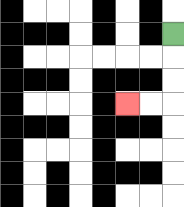{'start': '[7, 1]', 'end': '[5, 4]', 'path_directions': 'D,D,D,L,L', 'path_coordinates': '[[7, 1], [7, 2], [7, 3], [7, 4], [6, 4], [5, 4]]'}